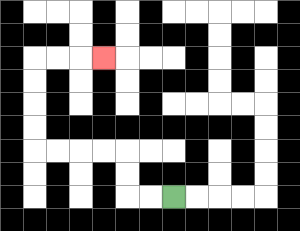{'start': '[7, 8]', 'end': '[4, 2]', 'path_directions': 'L,L,U,U,L,L,L,L,U,U,U,U,R,R,R', 'path_coordinates': '[[7, 8], [6, 8], [5, 8], [5, 7], [5, 6], [4, 6], [3, 6], [2, 6], [1, 6], [1, 5], [1, 4], [1, 3], [1, 2], [2, 2], [3, 2], [4, 2]]'}